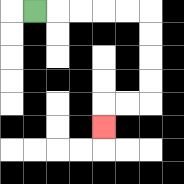{'start': '[1, 0]', 'end': '[4, 5]', 'path_directions': 'R,R,R,R,R,D,D,D,D,L,L,D', 'path_coordinates': '[[1, 0], [2, 0], [3, 0], [4, 0], [5, 0], [6, 0], [6, 1], [6, 2], [6, 3], [6, 4], [5, 4], [4, 4], [4, 5]]'}